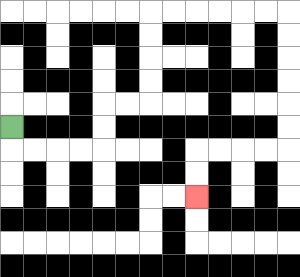{'start': '[0, 5]', 'end': '[8, 8]', 'path_directions': 'D,R,R,R,R,U,U,R,R,U,U,U,U,R,R,R,R,R,R,D,D,D,D,D,D,L,L,L,L,D,D', 'path_coordinates': '[[0, 5], [0, 6], [1, 6], [2, 6], [3, 6], [4, 6], [4, 5], [4, 4], [5, 4], [6, 4], [6, 3], [6, 2], [6, 1], [6, 0], [7, 0], [8, 0], [9, 0], [10, 0], [11, 0], [12, 0], [12, 1], [12, 2], [12, 3], [12, 4], [12, 5], [12, 6], [11, 6], [10, 6], [9, 6], [8, 6], [8, 7], [8, 8]]'}